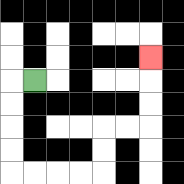{'start': '[1, 3]', 'end': '[6, 2]', 'path_directions': 'L,D,D,D,D,R,R,R,R,U,U,R,R,U,U,U', 'path_coordinates': '[[1, 3], [0, 3], [0, 4], [0, 5], [0, 6], [0, 7], [1, 7], [2, 7], [3, 7], [4, 7], [4, 6], [4, 5], [5, 5], [6, 5], [6, 4], [6, 3], [6, 2]]'}